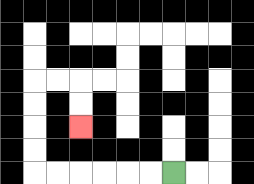{'start': '[7, 7]', 'end': '[3, 5]', 'path_directions': 'L,L,L,L,L,L,U,U,U,U,R,R,D,D', 'path_coordinates': '[[7, 7], [6, 7], [5, 7], [4, 7], [3, 7], [2, 7], [1, 7], [1, 6], [1, 5], [1, 4], [1, 3], [2, 3], [3, 3], [3, 4], [3, 5]]'}